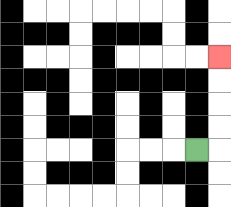{'start': '[8, 6]', 'end': '[9, 2]', 'path_directions': 'R,U,U,U,U', 'path_coordinates': '[[8, 6], [9, 6], [9, 5], [9, 4], [9, 3], [9, 2]]'}